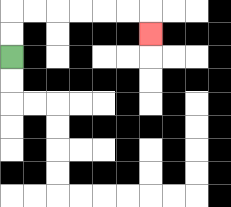{'start': '[0, 2]', 'end': '[6, 1]', 'path_directions': 'U,U,R,R,R,R,R,R,D', 'path_coordinates': '[[0, 2], [0, 1], [0, 0], [1, 0], [2, 0], [3, 0], [4, 0], [5, 0], [6, 0], [6, 1]]'}